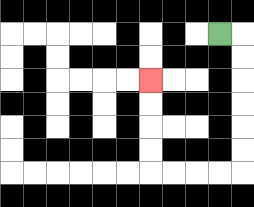{'start': '[9, 1]', 'end': '[6, 3]', 'path_directions': 'R,D,D,D,D,D,D,L,L,L,L,U,U,U,U', 'path_coordinates': '[[9, 1], [10, 1], [10, 2], [10, 3], [10, 4], [10, 5], [10, 6], [10, 7], [9, 7], [8, 7], [7, 7], [6, 7], [6, 6], [6, 5], [6, 4], [6, 3]]'}